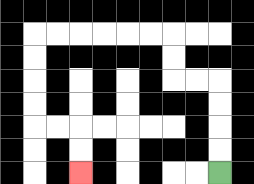{'start': '[9, 7]', 'end': '[3, 7]', 'path_directions': 'U,U,U,U,L,L,U,U,L,L,L,L,L,L,D,D,D,D,R,R,D,D', 'path_coordinates': '[[9, 7], [9, 6], [9, 5], [9, 4], [9, 3], [8, 3], [7, 3], [7, 2], [7, 1], [6, 1], [5, 1], [4, 1], [3, 1], [2, 1], [1, 1], [1, 2], [1, 3], [1, 4], [1, 5], [2, 5], [3, 5], [3, 6], [3, 7]]'}